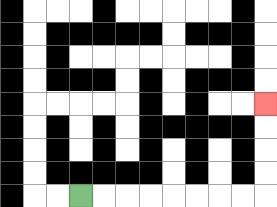{'start': '[3, 8]', 'end': '[11, 4]', 'path_directions': 'R,R,R,R,R,R,R,R,U,U,U,U', 'path_coordinates': '[[3, 8], [4, 8], [5, 8], [6, 8], [7, 8], [8, 8], [9, 8], [10, 8], [11, 8], [11, 7], [11, 6], [11, 5], [11, 4]]'}